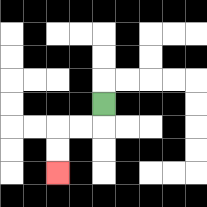{'start': '[4, 4]', 'end': '[2, 7]', 'path_directions': 'D,L,L,D,D', 'path_coordinates': '[[4, 4], [4, 5], [3, 5], [2, 5], [2, 6], [2, 7]]'}